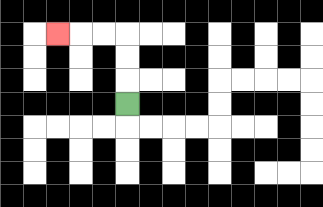{'start': '[5, 4]', 'end': '[2, 1]', 'path_directions': 'U,U,U,L,L,L', 'path_coordinates': '[[5, 4], [5, 3], [5, 2], [5, 1], [4, 1], [3, 1], [2, 1]]'}